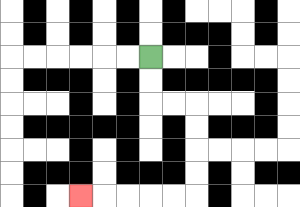{'start': '[6, 2]', 'end': '[3, 8]', 'path_directions': 'D,D,R,R,D,D,D,D,L,L,L,L,L', 'path_coordinates': '[[6, 2], [6, 3], [6, 4], [7, 4], [8, 4], [8, 5], [8, 6], [8, 7], [8, 8], [7, 8], [6, 8], [5, 8], [4, 8], [3, 8]]'}